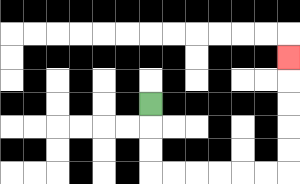{'start': '[6, 4]', 'end': '[12, 2]', 'path_directions': 'D,D,D,R,R,R,R,R,R,U,U,U,U,U', 'path_coordinates': '[[6, 4], [6, 5], [6, 6], [6, 7], [7, 7], [8, 7], [9, 7], [10, 7], [11, 7], [12, 7], [12, 6], [12, 5], [12, 4], [12, 3], [12, 2]]'}